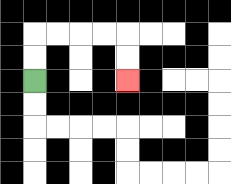{'start': '[1, 3]', 'end': '[5, 3]', 'path_directions': 'U,U,R,R,R,R,D,D', 'path_coordinates': '[[1, 3], [1, 2], [1, 1], [2, 1], [3, 1], [4, 1], [5, 1], [5, 2], [5, 3]]'}